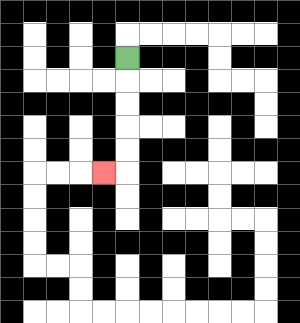{'start': '[5, 2]', 'end': '[4, 7]', 'path_directions': 'D,D,D,D,D,L', 'path_coordinates': '[[5, 2], [5, 3], [5, 4], [5, 5], [5, 6], [5, 7], [4, 7]]'}